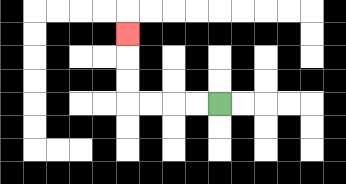{'start': '[9, 4]', 'end': '[5, 1]', 'path_directions': 'L,L,L,L,U,U,U', 'path_coordinates': '[[9, 4], [8, 4], [7, 4], [6, 4], [5, 4], [5, 3], [5, 2], [5, 1]]'}